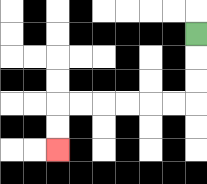{'start': '[8, 1]', 'end': '[2, 6]', 'path_directions': 'D,D,D,L,L,L,L,L,L,D,D', 'path_coordinates': '[[8, 1], [8, 2], [8, 3], [8, 4], [7, 4], [6, 4], [5, 4], [4, 4], [3, 4], [2, 4], [2, 5], [2, 6]]'}